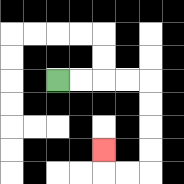{'start': '[2, 3]', 'end': '[4, 6]', 'path_directions': 'R,R,R,R,D,D,D,D,L,L,U', 'path_coordinates': '[[2, 3], [3, 3], [4, 3], [5, 3], [6, 3], [6, 4], [6, 5], [6, 6], [6, 7], [5, 7], [4, 7], [4, 6]]'}